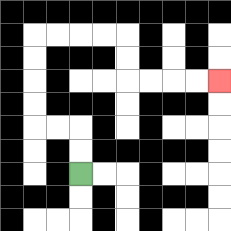{'start': '[3, 7]', 'end': '[9, 3]', 'path_directions': 'U,U,L,L,U,U,U,U,R,R,R,R,D,D,R,R,R,R', 'path_coordinates': '[[3, 7], [3, 6], [3, 5], [2, 5], [1, 5], [1, 4], [1, 3], [1, 2], [1, 1], [2, 1], [3, 1], [4, 1], [5, 1], [5, 2], [5, 3], [6, 3], [7, 3], [8, 3], [9, 3]]'}